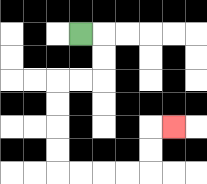{'start': '[3, 1]', 'end': '[7, 5]', 'path_directions': 'R,D,D,L,L,D,D,D,D,R,R,R,R,U,U,R', 'path_coordinates': '[[3, 1], [4, 1], [4, 2], [4, 3], [3, 3], [2, 3], [2, 4], [2, 5], [2, 6], [2, 7], [3, 7], [4, 7], [5, 7], [6, 7], [6, 6], [6, 5], [7, 5]]'}